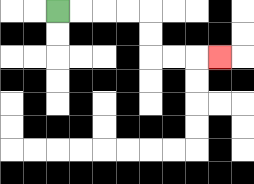{'start': '[2, 0]', 'end': '[9, 2]', 'path_directions': 'R,R,R,R,D,D,R,R,R', 'path_coordinates': '[[2, 0], [3, 0], [4, 0], [5, 0], [6, 0], [6, 1], [6, 2], [7, 2], [8, 2], [9, 2]]'}